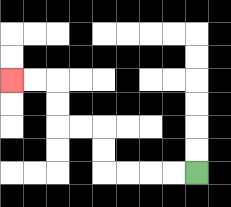{'start': '[8, 7]', 'end': '[0, 3]', 'path_directions': 'L,L,L,L,U,U,L,L,U,U,L,L', 'path_coordinates': '[[8, 7], [7, 7], [6, 7], [5, 7], [4, 7], [4, 6], [4, 5], [3, 5], [2, 5], [2, 4], [2, 3], [1, 3], [0, 3]]'}